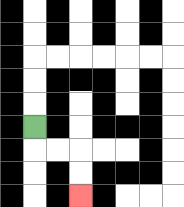{'start': '[1, 5]', 'end': '[3, 8]', 'path_directions': 'D,R,R,D,D', 'path_coordinates': '[[1, 5], [1, 6], [2, 6], [3, 6], [3, 7], [3, 8]]'}